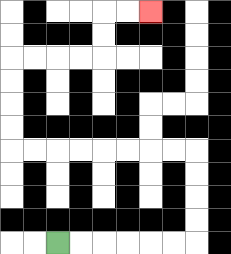{'start': '[2, 10]', 'end': '[6, 0]', 'path_directions': 'R,R,R,R,R,R,U,U,U,U,L,L,L,L,L,L,L,L,U,U,U,U,R,R,R,R,U,U,R,R', 'path_coordinates': '[[2, 10], [3, 10], [4, 10], [5, 10], [6, 10], [7, 10], [8, 10], [8, 9], [8, 8], [8, 7], [8, 6], [7, 6], [6, 6], [5, 6], [4, 6], [3, 6], [2, 6], [1, 6], [0, 6], [0, 5], [0, 4], [0, 3], [0, 2], [1, 2], [2, 2], [3, 2], [4, 2], [4, 1], [4, 0], [5, 0], [6, 0]]'}